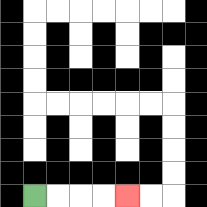{'start': '[1, 8]', 'end': '[5, 8]', 'path_directions': 'R,R,R,R', 'path_coordinates': '[[1, 8], [2, 8], [3, 8], [4, 8], [5, 8]]'}